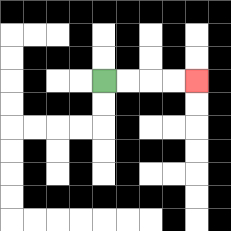{'start': '[4, 3]', 'end': '[8, 3]', 'path_directions': 'R,R,R,R', 'path_coordinates': '[[4, 3], [5, 3], [6, 3], [7, 3], [8, 3]]'}